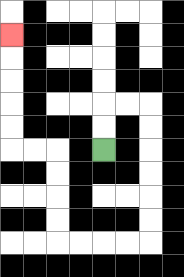{'start': '[4, 6]', 'end': '[0, 1]', 'path_directions': 'U,U,R,R,D,D,D,D,D,D,L,L,L,L,U,U,U,U,L,L,U,U,U,U,U', 'path_coordinates': '[[4, 6], [4, 5], [4, 4], [5, 4], [6, 4], [6, 5], [6, 6], [6, 7], [6, 8], [6, 9], [6, 10], [5, 10], [4, 10], [3, 10], [2, 10], [2, 9], [2, 8], [2, 7], [2, 6], [1, 6], [0, 6], [0, 5], [0, 4], [0, 3], [0, 2], [0, 1]]'}